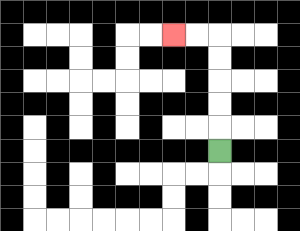{'start': '[9, 6]', 'end': '[7, 1]', 'path_directions': 'U,U,U,U,U,L,L', 'path_coordinates': '[[9, 6], [9, 5], [9, 4], [9, 3], [9, 2], [9, 1], [8, 1], [7, 1]]'}